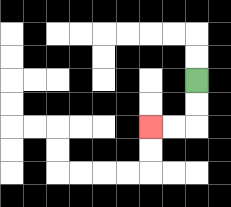{'start': '[8, 3]', 'end': '[6, 5]', 'path_directions': 'D,D,L,L', 'path_coordinates': '[[8, 3], [8, 4], [8, 5], [7, 5], [6, 5]]'}